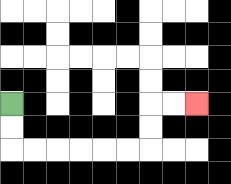{'start': '[0, 4]', 'end': '[8, 4]', 'path_directions': 'D,D,R,R,R,R,R,R,U,U,R,R', 'path_coordinates': '[[0, 4], [0, 5], [0, 6], [1, 6], [2, 6], [3, 6], [4, 6], [5, 6], [6, 6], [6, 5], [6, 4], [7, 4], [8, 4]]'}